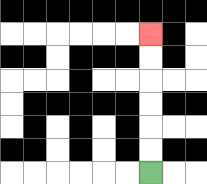{'start': '[6, 7]', 'end': '[6, 1]', 'path_directions': 'U,U,U,U,U,U', 'path_coordinates': '[[6, 7], [6, 6], [6, 5], [6, 4], [6, 3], [6, 2], [6, 1]]'}